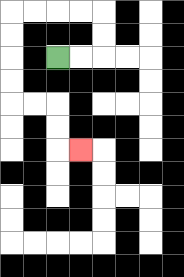{'start': '[2, 2]', 'end': '[3, 6]', 'path_directions': 'R,R,U,U,L,L,L,L,D,D,D,D,R,R,D,D,R', 'path_coordinates': '[[2, 2], [3, 2], [4, 2], [4, 1], [4, 0], [3, 0], [2, 0], [1, 0], [0, 0], [0, 1], [0, 2], [0, 3], [0, 4], [1, 4], [2, 4], [2, 5], [2, 6], [3, 6]]'}